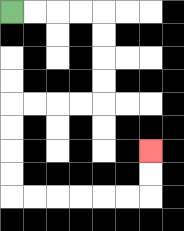{'start': '[0, 0]', 'end': '[6, 6]', 'path_directions': 'R,R,R,R,D,D,D,D,L,L,L,L,D,D,D,D,R,R,R,R,R,R,U,U', 'path_coordinates': '[[0, 0], [1, 0], [2, 0], [3, 0], [4, 0], [4, 1], [4, 2], [4, 3], [4, 4], [3, 4], [2, 4], [1, 4], [0, 4], [0, 5], [0, 6], [0, 7], [0, 8], [1, 8], [2, 8], [3, 8], [4, 8], [5, 8], [6, 8], [6, 7], [6, 6]]'}